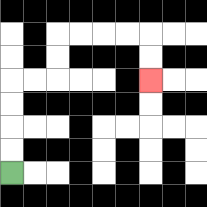{'start': '[0, 7]', 'end': '[6, 3]', 'path_directions': 'U,U,U,U,R,R,U,U,R,R,R,R,D,D', 'path_coordinates': '[[0, 7], [0, 6], [0, 5], [0, 4], [0, 3], [1, 3], [2, 3], [2, 2], [2, 1], [3, 1], [4, 1], [5, 1], [6, 1], [6, 2], [6, 3]]'}